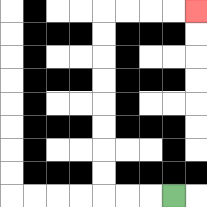{'start': '[7, 8]', 'end': '[8, 0]', 'path_directions': 'L,L,L,U,U,U,U,U,U,U,U,R,R,R,R', 'path_coordinates': '[[7, 8], [6, 8], [5, 8], [4, 8], [4, 7], [4, 6], [4, 5], [4, 4], [4, 3], [4, 2], [4, 1], [4, 0], [5, 0], [6, 0], [7, 0], [8, 0]]'}